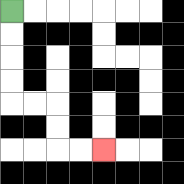{'start': '[0, 0]', 'end': '[4, 6]', 'path_directions': 'D,D,D,D,R,R,D,D,R,R', 'path_coordinates': '[[0, 0], [0, 1], [0, 2], [0, 3], [0, 4], [1, 4], [2, 4], [2, 5], [2, 6], [3, 6], [4, 6]]'}